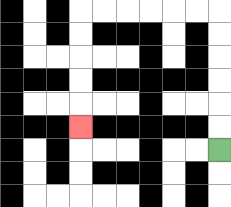{'start': '[9, 6]', 'end': '[3, 5]', 'path_directions': 'U,U,U,U,U,U,L,L,L,L,L,L,D,D,D,D,D', 'path_coordinates': '[[9, 6], [9, 5], [9, 4], [9, 3], [9, 2], [9, 1], [9, 0], [8, 0], [7, 0], [6, 0], [5, 0], [4, 0], [3, 0], [3, 1], [3, 2], [3, 3], [3, 4], [3, 5]]'}